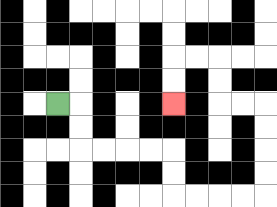{'start': '[2, 4]', 'end': '[7, 4]', 'path_directions': 'R,D,D,R,R,R,R,D,D,R,R,R,R,U,U,U,U,L,L,U,U,L,L,D,D', 'path_coordinates': '[[2, 4], [3, 4], [3, 5], [3, 6], [4, 6], [5, 6], [6, 6], [7, 6], [7, 7], [7, 8], [8, 8], [9, 8], [10, 8], [11, 8], [11, 7], [11, 6], [11, 5], [11, 4], [10, 4], [9, 4], [9, 3], [9, 2], [8, 2], [7, 2], [7, 3], [7, 4]]'}